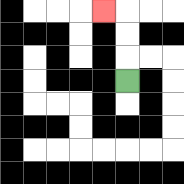{'start': '[5, 3]', 'end': '[4, 0]', 'path_directions': 'U,U,U,L', 'path_coordinates': '[[5, 3], [5, 2], [5, 1], [5, 0], [4, 0]]'}